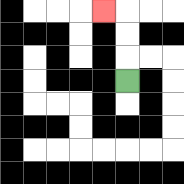{'start': '[5, 3]', 'end': '[4, 0]', 'path_directions': 'U,U,U,L', 'path_coordinates': '[[5, 3], [5, 2], [5, 1], [5, 0], [4, 0]]'}